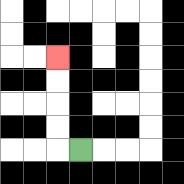{'start': '[3, 6]', 'end': '[2, 2]', 'path_directions': 'L,U,U,U,U', 'path_coordinates': '[[3, 6], [2, 6], [2, 5], [2, 4], [2, 3], [2, 2]]'}